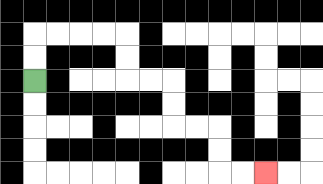{'start': '[1, 3]', 'end': '[11, 7]', 'path_directions': 'U,U,R,R,R,R,D,D,R,R,D,D,R,R,D,D,R,R', 'path_coordinates': '[[1, 3], [1, 2], [1, 1], [2, 1], [3, 1], [4, 1], [5, 1], [5, 2], [5, 3], [6, 3], [7, 3], [7, 4], [7, 5], [8, 5], [9, 5], [9, 6], [9, 7], [10, 7], [11, 7]]'}